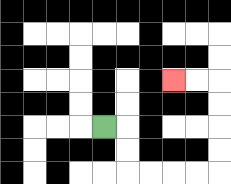{'start': '[4, 5]', 'end': '[7, 3]', 'path_directions': 'R,D,D,R,R,R,R,U,U,U,U,L,L', 'path_coordinates': '[[4, 5], [5, 5], [5, 6], [5, 7], [6, 7], [7, 7], [8, 7], [9, 7], [9, 6], [9, 5], [9, 4], [9, 3], [8, 3], [7, 3]]'}